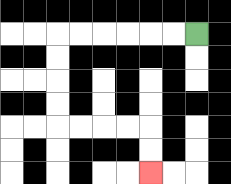{'start': '[8, 1]', 'end': '[6, 7]', 'path_directions': 'L,L,L,L,L,L,D,D,D,D,R,R,R,R,D,D', 'path_coordinates': '[[8, 1], [7, 1], [6, 1], [5, 1], [4, 1], [3, 1], [2, 1], [2, 2], [2, 3], [2, 4], [2, 5], [3, 5], [4, 5], [5, 5], [6, 5], [6, 6], [6, 7]]'}